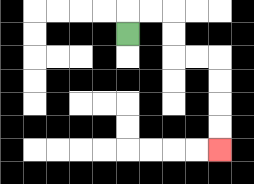{'start': '[5, 1]', 'end': '[9, 6]', 'path_directions': 'U,R,R,D,D,R,R,D,D,D,D', 'path_coordinates': '[[5, 1], [5, 0], [6, 0], [7, 0], [7, 1], [7, 2], [8, 2], [9, 2], [9, 3], [9, 4], [9, 5], [9, 6]]'}